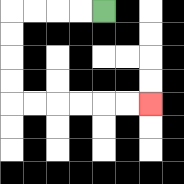{'start': '[4, 0]', 'end': '[6, 4]', 'path_directions': 'L,L,L,L,D,D,D,D,R,R,R,R,R,R', 'path_coordinates': '[[4, 0], [3, 0], [2, 0], [1, 0], [0, 0], [0, 1], [0, 2], [0, 3], [0, 4], [1, 4], [2, 4], [3, 4], [4, 4], [5, 4], [6, 4]]'}